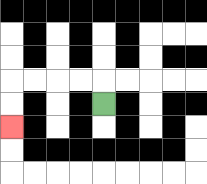{'start': '[4, 4]', 'end': '[0, 5]', 'path_directions': 'U,L,L,L,L,D,D', 'path_coordinates': '[[4, 4], [4, 3], [3, 3], [2, 3], [1, 3], [0, 3], [0, 4], [0, 5]]'}